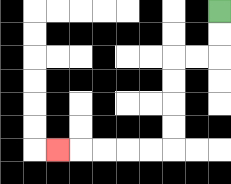{'start': '[9, 0]', 'end': '[2, 6]', 'path_directions': 'D,D,L,L,D,D,D,D,L,L,L,L,L', 'path_coordinates': '[[9, 0], [9, 1], [9, 2], [8, 2], [7, 2], [7, 3], [7, 4], [7, 5], [7, 6], [6, 6], [5, 6], [4, 6], [3, 6], [2, 6]]'}